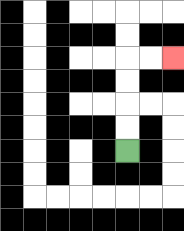{'start': '[5, 6]', 'end': '[7, 2]', 'path_directions': 'U,U,U,U,R,R', 'path_coordinates': '[[5, 6], [5, 5], [5, 4], [5, 3], [5, 2], [6, 2], [7, 2]]'}